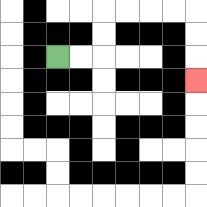{'start': '[2, 2]', 'end': '[8, 3]', 'path_directions': 'R,R,U,U,R,R,R,R,D,D,D', 'path_coordinates': '[[2, 2], [3, 2], [4, 2], [4, 1], [4, 0], [5, 0], [6, 0], [7, 0], [8, 0], [8, 1], [8, 2], [8, 3]]'}